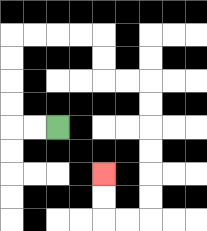{'start': '[2, 5]', 'end': '[4, 7]', 'path_directions': 'L,L,U,U,U,U,R,R,R,R,D,D,R,R,D,D,D,D,D,D,L,L,U,U', 'path_coordinates': '[[2, 5], [1, 5], [0, 5], [0, 4], [0, 3], [0, 2], [0, 1], [1, 1], [2, 1], [3, 1], [4, 1], [4, 2], [4, 3], [5, 3], [6, 3], [6, 4], [6, 5], [6, 6], [6, 7], [6, 8], [6, 9], [5, 9], [4, 9], [4, 8], [4, 7]]'}